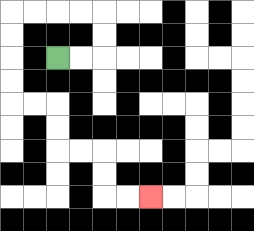{'start': '[2, 2]', 'end': '[6, 8]', 'path_directions': 'R,R,U,U,L,L,L,L,D,D,D,D,R,R,D,D,R,R,D,D,R,R', 'path_coordinates': '[[2, 2], [3, 2], [4, 2], [4, 1], [4, 0], [3, 0], [2, 0], [1, 0], [0, 0], [0, 1], [0, 2], [0, 3], [0, 4], [1, 4], [2, 4], [2, 5], [2, 6], [3, 6], [4, 6], [4, 7], [4, 8], [5, 8], [6, 8]]'}